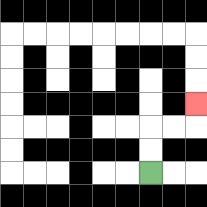{'start': '[6, 7]', 'end': '[8, 4]', 'path_directions': 'U,U,R,R,U', 'path_coordinates': '[[6, 7], [6, 6], [6, 5], [7, 5], [8, 5], [8, 4]]'}